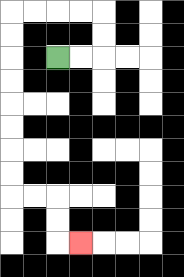{'start': '[2, 2]', 'end': '[3, 10]', 'path_directions': 'R,R,U,U,L,L,L,L,D,D,D,D,D,D,D,D,R,R,D,D,R', 'path_coordinates': '[[2, 2], [3, 2], [4, 2], [4, 1], [4, 0], [3, 0], [2, 0], [1, 0], [0, 0], [0, 1], [0, 2], [0, 3], [0, 4], [0, 5], [0, 6], [0, 7], [0, 8], [1, 8], [2, 8], [2, 9], [2, 10], [3, 10]]'}